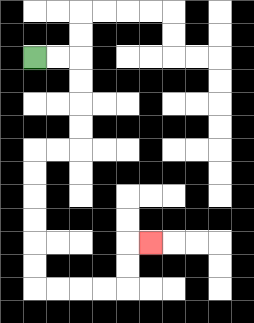{'start': '[1, 2]', 'end': '[6, 10]', 'path_directions': 'R,R,D,D,D,D,L,L,D,D,D,D,D,D,R,R,R,R,U,U,R', 'path_coordinates': '[[1, 2], [2, 2], [3, 2], [3, 3], [3, 4], [3, 5], [3, 6], [2, 6], [1, 6], [1, 7], [1, 8], [1, 9], [1, 10], [1, 11], [1, 12], [2, 12], [3, 12], [4, 12], [5, 12], [5, 11], [5, 10], [6, 10]]'}